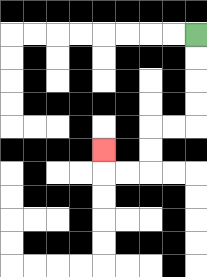{'start': '[8, 1]', 'end': '[4, 6]', 'path_directions': 'D,D,D,D,L,L,D,D,L,L,U', 'path_coordinates': '[[8, 1], [8, 2], [8, 3], [8, 4], [8, 5], [7, 5], [6, 5], [6, 6], [6, 7], [5, 7], [4, 7], [4, 6]]'}